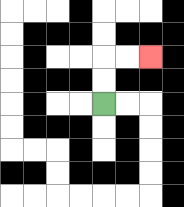{'start': '[4, 4]', 'end': '[6, 2]', 'path_directions': 'U,U,R,R', 'path_coordinates': '[[4, 4], [4, 3], [4, 2], [5, 2], [6, 2]]'}